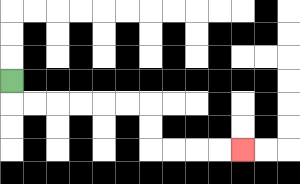{'start': '[0, 3]', 'end': '[10, 6]', 'path_directions': 'D,R,R,R,R,R,R,D,D,R,R,R,R', 'path_coordinates': '[[0, 3], [0, 4], [1, 4], [2, 4], [3, 4], [4, 4], [5, 4], [6, 4], [6, 5], [6, 6], [7, 6], [8, 6], [9, 6], [10, 6]]'}